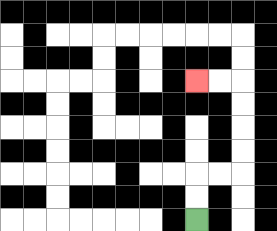{'start': '[8, 9]', 'end': '[8, 3]', 'path_directions': 'U,U,R,R,U,U,U,U,L,L', 'path_coordinates': '[[8, 9], [8, 8], [8, 7], [9, 7], [10, 7], [10, 6], [10, 5], [10, 4], [10, 3], [9, 3], [8, 3]]'}